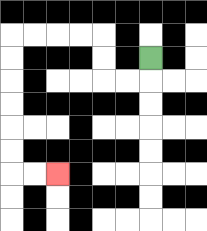{'start': '[6, 2]', 'end': '[2, 7]', 'path_directions': 'D,L,L,U,U,L,L,L,L,D,D,D,D,D,D,R,R', 'path_coordinates': '[[6, 2], [6, 3], [5, 3], [4, 3], [4, 2], [4, 1], [3, 1], [2, 1], [1, 1], [0, 1], [0, 2], [0, 3], [0, 4], [0, 5], [0, 6], [0, 7], [1, 7], [2, 7]]'}